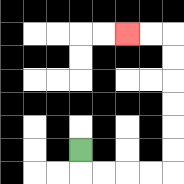{'start': '[3, 6]', 'end': '[5, 1]', 'path_directions': 'D,R,R,R,R,U,U,U,U,U,U,L,L', 'path_coordinates': '[[3, 6], [3, 7], [4, 7], [5, 7], [6, 7], [7, 7], [7, 6], [7, 5], [7, 4], [7, 3], [7, 2], [7, 1], [6, 1], [5, 1]]'}